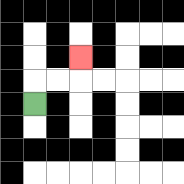{'start': '[1, 4]', 'end': '[3, 2]', 'path_directions': 'U,R,R,U', 'path_coordinates': '[[1, 4], [1, 3], [2, 3], [3, 3], [3, 2]]'}